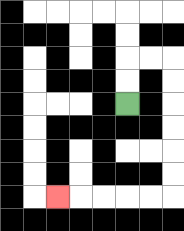{'start': '[5, 4]', 'end': '[2, 8]', 'path_directions': 'U,U,R,R,D,D,D,D,D,D,L,L,L,L,L', 'path_coordinates': '[[5, 4], [5, 3], [5, 2], [6, 2], [7, 2], [7, 3], [7, 4], [7, 5], [7, 6], [7, 7], [7, 8], [6, 8], [5, 8], [4, 8], [3, 8], [2, 8]]'}